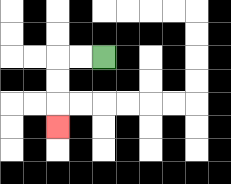{'start': '[4, 2]', 'end': '[2, 5]', 'path_directions': 'L,L,D,D,D', 'path_coordinates': '[[4, 2], [3, 2], [2, 2], [2, 3], [2, 4], [2, 5]]'}